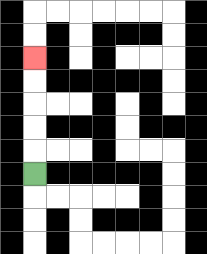{'start': '[1, 7]', 'end': '[1, 2]', 'path_directions': 'U,U,U,U,U', 'path_coordinates': '[[1, 7], [1, 6], [1, 5], [1, 4], [1, 3], [1, 2]]'}